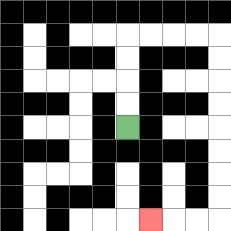{'start': '[5, 5]', 'end': '[6, 9]', 'path_directions': 'U,U,U,U,R,R,R,R,D,D,D,D,D,D,D,D,L,L,L', 'path_coordinates': '[[5, 5], [5, 4], [5, 3], [5, 2], [5, 1], [6, 1], [7, 1], [8, 1], [9, 1], [9, 2], [9, 3], [9, 4], [9, 5], [9, 6], [9, 7], [9, 8], [9, 9], [8, 9], [7, 9], [6, 9]]'}